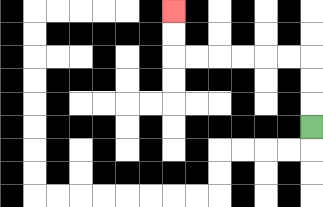{'start': '[13, 5]', 'end': '[7, 0]', 'path_directions': 'U,U,U,L,L,L,L,L,L,U,U', 'path_coordinates': '[[13, 5], [13, 4], [13, 3], [13, 2], [12, 2], [11, 2], [10, 2], [9, 2], [8, 2], [7, 2], [7, 1], [7, 0]]'}